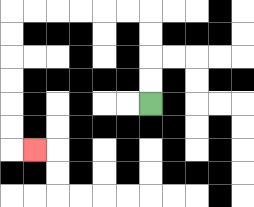{'start': '[6, 4]', 'end': '[1, 6]', 'path_directions': 'U,U,U,U,L,L,L,L,L,L,D,D,D,D,D,D,R', 'path_coordinates': '[[6, 4], [6, 3], [6, 2], [6, 1], [6, 0], [5, 0], [4, 0], [3, 0], [2, 0], [1, 0], [0, 0], [0, 1], [0, 2], [0, 3], [0, 4], [0, 5], [0, 6], [1, 6]]'}